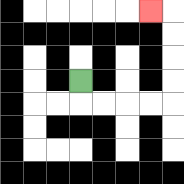{'start': '[3, 3]', 'end': '[6, 0]', 'path_directions': 'D,R,R,R,R,U,U,U,U,L', 'path_coordinates': '[[3, 3], [3, 4], [4, 4], [5, 4], [6, 4], [7, 4], [7, 3], [7, 2], [7, 1], [7, 0], [6, 0]]'}